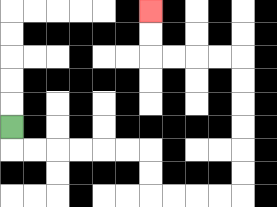{'start': '[0, 5]', 'end': '[6, 0]', 'path_directions': 'D,R,R,R,R,R,R,D,D,R,R,R,R,U,U,U,U,U,U,L,L,L,L,U,U', 'path_coordinates': '[[0, 5], [0, 6], [1, 6], [2, 6], [3, 6], [4, 6], [5, 6], [6, 6], [6, 7], [6, 8], [7, 8], [8, 8], [9, 8], [10, 8], [10, 7], [10, 6], [10, 5], [10, 4], [10, 3], [10, 2], [9, 2], [8, 2], [7, 2], [6, 2], [6, 1], [6, 0]]'}